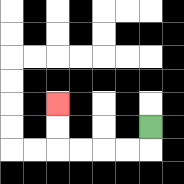{'start': '[6, 5]', 'end': '[2, 4]', 'path_directions': 'D,L,L,L,L,U,U', 'path_coordinates': '[[6, 5], [6, 6], [5, 6], [4, 6], [3, 6], [2, 6], [2, 5], [2, 4]]'}